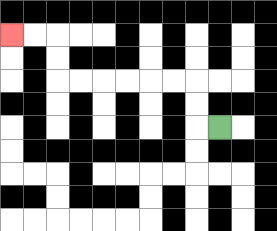{'start': '[9, 5]', 'end': '[0, 1]', 'path_directions': 'L,U,U,L,L,L,L,L,L,U,U,L,L', 'path_coordinates': '[[9, 5], [8, 5], [8, 4], [8, 3], [7, 3], [6, 3], [5, 3], [4, 3], [3, 3], [2, 3], [2, 2], [2, 1], [1, 1], [0, 1]]'}